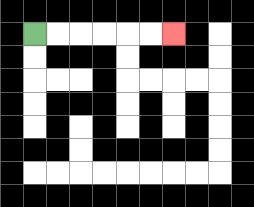{'start': '[1, 1]', 'end': '[7, 1]', 'path_directions': 'R,R,R,R,R,R', 'path_coordinates': '[[1, 1], [2, 1], [3, 1], [4, 1], [5, 1], [6, 1], [7, 1]]'}